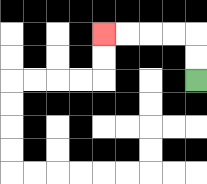{'start': '[8, 3]', 'end': '[4, 1]', 'path_directions': 'U,U,L,L,L,L', 'path_coordinates': '[[8, 3], [8, 2], [8, 1], [7, 1], [6, 1], [5, 1], [4, 1]]'}